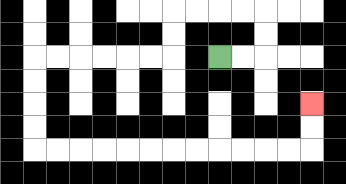{'start': '[9, 2]', 'end': '[13, 4]', 'path_directions': 'R,R,U,U,L,L,L,L,D,D,L,L,L,L,L,L,D,D,D,D,R,R,R,R,R,R,R,R,R,R,R,R,U,U', 'path_coordinates': '[[9, 2], [10, 2], [11, 2], [11, 1], [11, 0], [10, 0], [9, 0], [8, 0], [7, 0], [7, 1], [7, 2], [6, 2], [5, 2], [4, 2], [3, 2], [2, 2], [1, 2], [1, 3], [1, 4], [1, 5], [1, 6], [2, 6], [3, 6], [4, 6], [5, 6], [6, 6], [7, 6], [8, 6], [9, 6], [10, 6], [11, 6], [12, 6], [13, 6], [13, 5], [13, 4]]'}